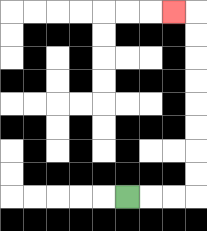{'start': '[5, 8]', 'end': '[7, 0]', 'path_directions': 'R,R,R,U,U,U,U,U,U,U,U,L', 'path_coordinates': '[[5, 8], [6, 8], [7, 8], [8, 8], [8, 7], [8, 6], [8, 5], [8, 4], [8, 3], [8, 2], [8, 1], [8, 0], [7, 0]]'}